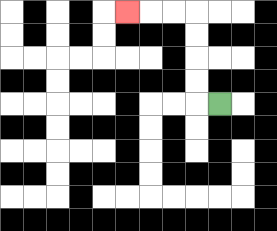{'start': '[9, 4]', 'end': '[5, 0]', 'path_directions': 'L,U,U,U,U,L,L,L', 'path_coordinates': '[[9, 4], [8, 4], [8, 3], [8, 2], [8, 1], [8, 0], [7, 0], [6, 0], [5, 0]]'}